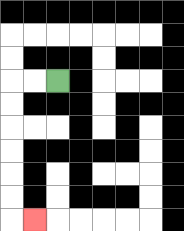{'start': '[2, 3]', 'end': '[1, 9]', 'path_directions': 'L,L,D,D,D,D,D,D,R', 'path_coordinates': '[[2, 3], [1, 3], [0, 3], [0, 4], [0, 5], [0, 6], [0, 7], [0, 8], [0, 9], [1, 9]]'}